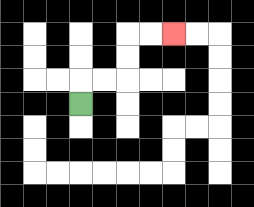{'start': '[3, 4]', 'end': '[7, 1]', 'path_directions': 'U,R,R,U,U,R,R', 'path_coordinates': '[[3, 4], [3, 3], [4, 3], [5, 3], [5, 2], [5, 1], [6, 1], [7, 1]]'}